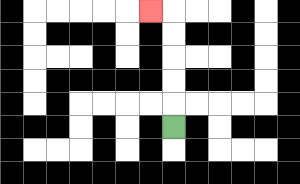{'start': '[7, 5]', 'end': '[6, 0]', 'path_directions': 'U,U,U,U,U,L', 'path_coordinates': '[[7, 5], [7, 4], [7, 3], [7, 2], [7, 1], [7, 0], [6, 0]]'}